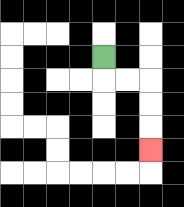{'start': '[4, 2]', 'end': '[6, 6]', 'path_directions': 'D,R,R,D,D,D', 'path_coordinates': '[[4, 2], [4, 3], [5, 3], [6, 3], [6, 4], [6, 5], [6, 6]]'}